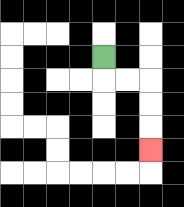{'start': '[4, 2]', 'end': '[6, 6]', 'path_directions': 'D,R,R,D,D,D', 'path_coordinates': '[[4, 2], [4, 3], [5, 3], [6, 3], [6, 4], [6, 5], [6, 6]]'}